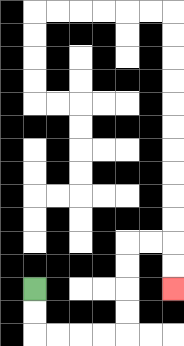{'start': '[1, 12]', 'end': '[7, 12]', 'path_directions': 'D,D,R,R,R,R,U,U,U,U,R,R,D,D', 'path_coordinates': '[[1, 12], [1, 13], [1, 14], [2, 14], [3, 14], [4, 14], [5, 14], [5, 13], [5, 12], [5, 11], [5, 10], [6, 10], [7, 10], [7, 11], [7, 12]]'}